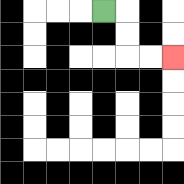{'start': '[4, 0]', 'end': '[7, 2]', 'path_directions': 'R,D,D,R,R', 'path_coordinates': '[[4, 0], [5, 0], [5, 1], [5, 2], [6, 2], [7, 2]]'}